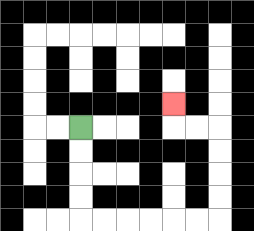{'start': '[3, 5]', 'end': '[7, 4]', 'path_directions': 'D,D,D,D,R,R,R,R,R,R,U,U,U,U,L,L,U', 'path_coordinates': '[[3, 5], [3, 6], [3, 7], [3, 8], [3, 9], [4, 9], [5, 9], [6, 9], [7, 9], [8, 9], [9, 9], [9, 8], [9, 7], [9, 6], [9, 5], [8, 5], [7, 5], [7, 4]]'}